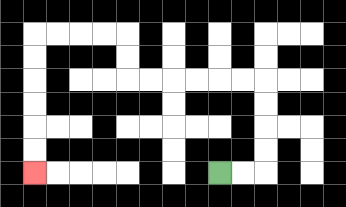{'start': '[9, 7]', 'end': '[1, 7]', 'path_directions': 'R,R,U,U,U,U,L,L,L,L,L,L,U,U,L,L,L,L,D,D,D,D,D,D', 'path_coordinates': '[[9, 7], [10, 7], [11, 7], [11, 6], [11, 5], [11, 4], [11, 3], [10, 3], [9, 3], [8, 3], [7, 3], [6, 3], [5, 3], [5, 2], [5, 1], [4, 1], [3, 1], [2, 1], [1, 1], [1, 2], [1, 3], [1, 4], [1, 5], [1, 6], [1, 7]]'}